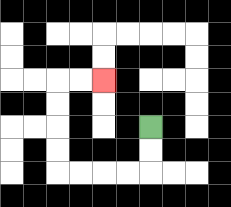{'start': '[6, 5]', 'end': '[4, 3]', 'path_directions': 'D,D,L,L,L,L,U,U,U,U,R,R', 'path_coordinates': '[[6, 5], [6, 6], [6, 7], [5, 7], [4, 7], [3, 7], [2, 7], [2, 6], [2, 5], [2, 4], [2, 3], [3, 3], [4, 3]]'}